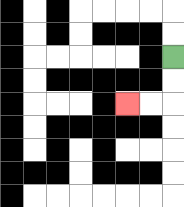{'start': '[7, 2]', 'end': '[5, 4]', 'path_directions': 'D,D,L,L', 'path_coordinates': '[[7, 2], [7, 3], [7, 4], [6, 4], [5, 4]]'}